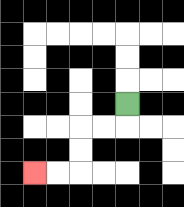{'start': '[5, 4]', 'end': '[1, 7]', 'path_directions': 'D,L,L,D,D,L,L', 'path_coordinates': '[[5, 4], [5, 5], [4, 5], [3, 5], [3, 6], [3, 7], [2, 7], [1, 7]]'}